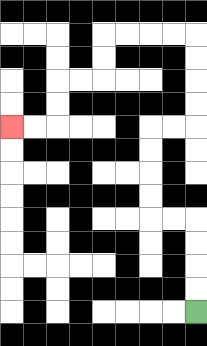{'start': '[8, 13]', 'end': '[0, 5]', 'path_directions': 'U,U,U,U,L,L,U,U,U,U,R,R,U,U,U,U,L,L,L,L,D,D,L,L,D,D,L,L', 'path_coordinates': '[[8, 13], [8, 12], [8, 11], [8, 10], [8, 9], [7, 9], [6, 9], [6, 8], [6, 7], [6, 6], [6, 5], [7, 5], [8, 5], [8, 4], [8, 3], [8, 2], [8, 1], [7, 1], [6, 1], [5, 1], [4, 1], [4, 2], [4, 3], [3, 3], [2, 3], [2, 4], [2, 5], [1, 5], [0, 5]]'}